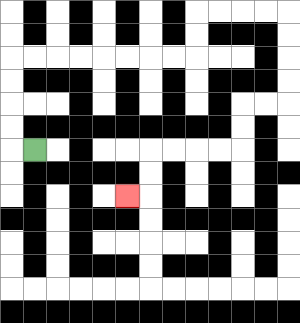{'start': '[1, 6]', 'end': '[5, 8]', 'path_directions': 'L,U,U,U,U,R,R,R,R,R,R,R,R,U,U,R,R,R,R,D,D,D,D,L,L,D,D,L,L,L,L,D,D,L', 'path_coordinates': '[[1, 6], [0, 6], [0, 5], [0, 4], [0, 3], [0, 2], [1, 2], [2, 2], [3, 2], [4, 2], [5, 2], [6, 2], [7, 2], [8, 2], [8, 1], [8, 0], [9, 0], [10, 0], [11, 0], [12, 0], [12, 1], [12, 2], [12, 3], [12, 4], [11, 4], [10, 4], [10, 5], [10, 6], [9, 6], [8, 6], [7, 6], [6, 6], [6, 7], [6, 8], [5, 8]]'}